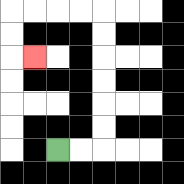{'start': '[2, 6]', 'end': '[1, 2]', 'path_directions': 'R,R,U,U,U,U,U,U,L,L,L,L,D,D,R', 'path_coordinates': '[[2, 6], [3, 6], [4, 6], [4, 5], [4, 4], [4, 3], [4, 2], [4, 1], [4, 0], [3, 0], [2, 0], [1, 0], [0, 0], [0, 1], [0, 2], [1, 2]]'}